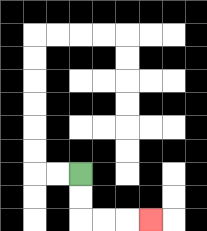{'start': '[3, 7]', 'end': '[6, 9]', 'path_directions': 'D,D,R,R,R', 'path_coordinates': '[[3, 7], [3, 8], [3, 9], [4, 9], [5, 9], [6, 9]]'}